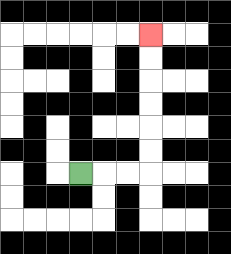{'start': '[3, 7]', 'end': '[6, 1]', 'path_directions': 'R,R,R,U,U,U,U,U,U', 'path_coordinates': '[[3, 7], [4, 7], [5, 7], [6, 7], [6, 6], [6, 5], [6, 4], [6, 3], [6, 2], [6, 1]]'}